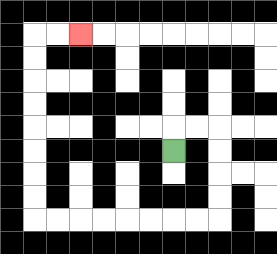{'start': '[7, 6]', 'end': '[3, 1]', 'path_directions': 'U,R,R,D,D,D,D,L,L,L,L,L,L,L,L,U,U,U,U,U,U,U,U,R,R', 'path_coordinates': '[[7, 6], [7, 5], [8, 5], [9, 5], [9, 6], [9, 7], [9, 8], [9, 9], [8, 9], [7, 9], [6, 9], [5, 9], [4, 9], [3, 9], [2, 9], [1, 9], [1, 8], [1, 7], [1, 6], [1, 5], [1, 4], [1, 3], [1, 2], [1, 1], [2, 1], [3, 1]]'}